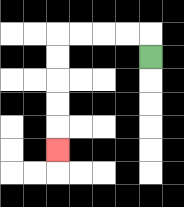{'start': '[6, 2]', 'end': '[2, 6]', 'path_directions': 'U,L,L,L,L,D,D,D,D,D', 'path_coordinates': '[[6, 2], [6, 1], [5, 1], [4, 1], [3, 1], [2, 1], [2, 2], [2, 3], [2, 4], [2, 5], [2, 6]]'}